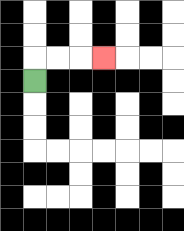{'start': '[1, 3]', 'end': '[4, 2]', 'path_directions': 'U,R,R,R', 'path_coordinates': '[[1, 3], [1, 2], [2, 2], [3, 2], [4, 2]]'}